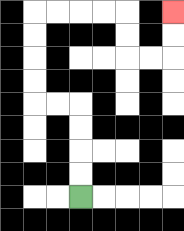{'start': '[3, 8]', 'end': '[7, 0]', 'path_directions': 'U,U,U,U,L,L,U,U,U,U,R,R,R,R,D,D,R,R,U,U', 'path_coordinates': '[[3, 8], [3, 7], [3, 6], [3, 5], [3, 4], [2, 4], [1, 4], [1, 3], [1, 2], [1, 1], [1, 0], [2, 0], [3, 0], [4, 0], [5, 0], [5, 1], [5, 2], [6, 2], [7, 2], [7, 1], [7, 0]]'}